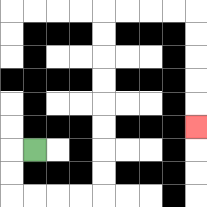{'start': '[1, 6]', 'end': '[8, 5]', 'path_directions': 'L,D,D,R,R,R,R,U,U,U,U,U,U,U,U,R,R,R,R,D,D,D,D,D', 'path_coordinates': '[[1, 6], [0, 6], [0, 7], [0, 8], [1, 8], [2, 8], [3, 8], [4, 8], [4, 7], [4, 6], [4, 5], [4, 4], [4, 3], [4, 2], [4, 1], [4, 0], [5, 0], [6, 0], [7, 0], [8, 0], [8, 1], [8, 2], [8, 3], [8, 4], [8, 5]]'}